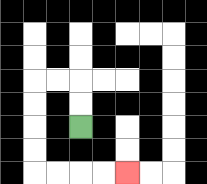{'start': '[3, 5]', 'end': '[5, 7]', 'path_directions': 'U,U,L,L,D,D,D,D,R,R,R,R', 'path_coordinates': '[[3, 5], [3, 4], [3, 3], [2, 3], [1, 3], [1, 4], [1, 5], [1, 6], [1, 7], [2, 7], [3, 7], [4, 7], [5, 7]]'}